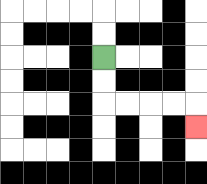{'start': '[4, 2]', 'end': '[8, 5]', 'path_directions': 'D,D,R,R,R,R,D', 'path_coordinates': '[[4, 2], [4, 3], [4, 4], [5, 4], [6, 4], [7, 4], [8, 4], [8, 5]]'}